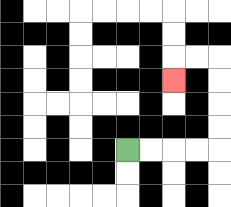{'start': '[5, 6]', 'end': '[7, 3]', 'path_directions': 'R,R,R,R,U,U,U,U,L,L,D', 'path_coordinates': '[[5, 6], [6, 6], [7, 6], [8, 6], [9, 6], [9, 5], [9, 4], [9, 3], [9, 2], [8, 2], [7, 2], [7, 3]]'}